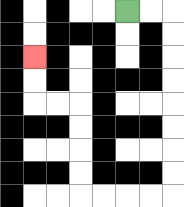{'start': '[5, 0]', 'end': '[1, 2]', 'path_directions': 'R,R,D,D,D,D,D,D,D,D,L,L,L,L,U,U,U,U,L,L,U,U', 'path_coordinates': '[[5, 0], [6, 0], [7, 0], [7, 1], [7, 2], [7, 3], [7, 4], [7, 5], [7, 6], [7, 7], [7, 8], [6, 8], [5, 8], [4, 8], [3, 8], [3, 7], [3, 6], [3, 5], [3, 4], [2, 4], [1, 4], [1, 3], [1, 2]]'}